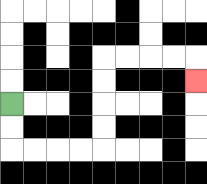{'start': '[0, 4]', 'end': '[8, 3]', 'path_directions': 'D,D,R,R,R,R,U,U,U,U,R,R,R,R,D', 'path_coordinates': '[[0, 4], [0, 5], [0, 6], [1, 6], [2, 6], [3, 6], [4, 6], [4, 5], [4, 4], [4, 3], [4, 2], [5, 2], [6, 2], [7, 2], [8, 2], [8, 3]]'}